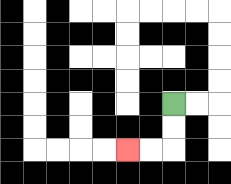{'start': '[7, 4]', 'end': '[5, 6]', 'path_directions': 'D,D,L,L', 'path_coordinates': '[[7, 4], [7, 5], [7, 6], [6, 6], [5, 6]]'}